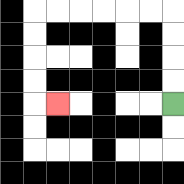{'start': '[7, 4]', 'end': '[2, 4]', 'path_directions': 'U,U,U,U,L,L,L,L,L,L,D,D,D,D,R', 'path_coordinates': '[[7, 4], [7, 3], [7, 2], [7, 1], [7, 0], [6, 0], [5, 0], [4, 0], [3, 0], [2, 0], [1, 0], [1, 1], [1, 2], [1, 3], [1, 4], [2, 4]]'}